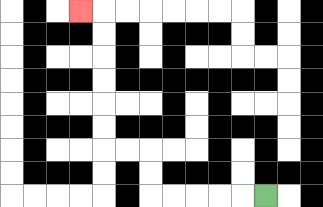{'start': '[11, 8]', 'end': '[3, 0]', 'path_directions': 'L,L,L,L,L,U,U,L,L,U,U,U,U,U,U,L', 'path_coordinates': '[[11, 8], [10, 8], [9, 8], [8, 8], [7, 8], [6, 8], [6, 7], [6, 6], [5, 6], [4, 6], [4, 5], [4, 4], [4, 3], [4, 2], [4, 1], [4, 0], [3, 0]]'}